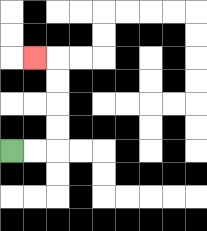{'start': '[0, 6]', 'end': '[1, 2]', 'path_directions': 'R,R,U,U,U,U,L', 'path_coordinates': '[[0, 6], [1, 6], [2, 6], [2, 5], [2, 4], [2, 3], [2, 2], [1, 2]]'}